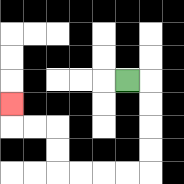{'start': '[5, 3]', 'end': '[0, 4]', 'path_directions': 'R,D,D,D,D,L,L,L,L,U,U,L,L,U', 'path_coordinates': '[[5, 3], [6, 3], [6, 4], [6, 5], [6, 6], [6, 7], [5, 7], [4, 7], [3, 7], [2, 7], [2, 6], [2, 5], [1, 5], [0, 5], [0, 4]]'}